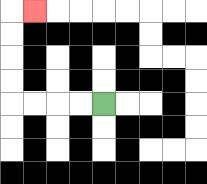{'start': '[4, 4]', 'end': '[1, 0]', 'path_directions': 'L,L,L,L,U,U,U,U,R', 'path_coordinates': '[[4, 4], [3, 4], [2, 4], [1, 4], [0, 4], [0, 3], [0, 2], [0, 1], [0, 0], [1, 0]]'}